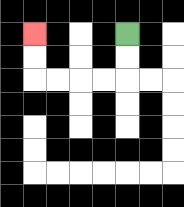{'start': '[5, 1]', 'end': '[1, 1]', 'path_directions': 'D,D,L,L,L,L,U,U', 'path_coordinates': '[[5, 1], [5, 2], [5, 3], [4, 3], [3, 3], [2, 3], [1, 3], [1, 2], [1, 1]]'}